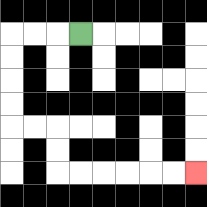{'start': '[3, 1]', 'end': '[8, 7]', 'path_directions': 'L,L,L,D,D,D,D,R,R,D,D,R,R,R,R,R,R', 'path_coordinates': '[[3, 1], [2, 1], [1, 1], [0, 1], [0, 2], [0, 3], [0, 4], [0, 5], [1, 5], [2, 5], [2, 6], [2, 7], [3, 7], [4, 7], [5, 7], [6, 7], [7, 7], [8, 7]]'}